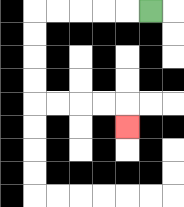{'start': '[6, 0]', 'end': '[5, 5]', 'path_directions': 'L,L,L,L,L,D,D,D,D,R,R,R,R,D', 'path_coordinates': '[[6, 0], [5, 0], [4, 0], [3, 0], [2, 0], [1, 0], [1, 1], [1, 2], [1, 3], [1, 4], [2, 4], [3, 4], [4, 4], [5, 4], [5, 5]]'}